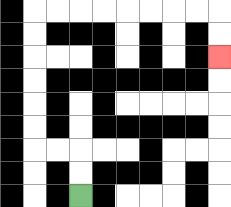{'start': '[3, 8]', 'end': '[9, 2]', 'path_directions': 'U,U,L,L,U,U,U,U,U,U,R,R,R,R,R,R,R,R,D,D', 'path_coordinates': '[[3, 8], [3, 7], [3, 6], [2, 6], [1, 6], [1, 5], [1, 4], [1, 3], [1, 2], [1, 1], [1, 0], [2, 0], [3, 0], [4, 0], [5, 0], [6, 0], [7, 0], [8, 0], [9, 0], [9, 1], [9, 2]]'}